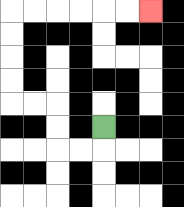{'start': '[4, 5]', 'end': '[6, 0]', 'path_directions': 'D,L,L,U,U,L,L,U,U,U,U,R,R,R,R,R,R', 'path_coordinates': '[[4, 5], [4, 6], [3, 6], [2, 6], [2, 5], [2, 4], [1, 4], [0, 4], [0, 3], [0, 2], [0, 1], [0, 0], [1, 0], [2, 0], [3, 0], [4, 0], [5, 0], [6, 0]]'}